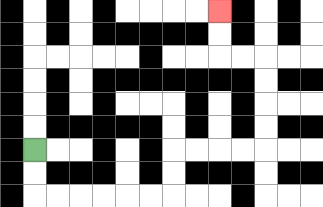{'start': '[1, 6]', 'end': '[9, 0]', 'path_directions': 'D,D,R,R,R,R,R,R,U,U,R,R,R,R,U,U,U,U,L,L,U,U', 'path_coordinates': '[[1, 6], [1, 7], [1, 8], [2, 8], [3, 8], [4, 8], [5, 8], [6, 8], [7, 8], [7, 7], [7, 6], [8, 6], [9, 6], [10, 6], [11, 6], [11, 5], [11, 4], [11, 3], [11, 2], [10, 2], [9, 2], [9, 1], [9, 0]]'}